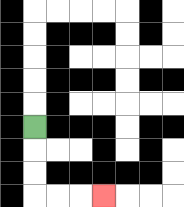{'start': '[1, 5]', 'end': '[4, 8]', 'path_directions': 'D,D,D,R,R,R', 'path_coordinates': '[[1, 5], [1, 6], [1, 7], [1, 8], [2, 8], [3, 8], [4, 8]]'}